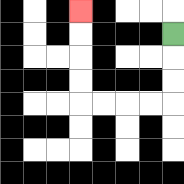{'start': '[7, 1]', 'end': '[3, 0]', 'path_directions': 'D,D,D,L,L,L,L,U,U,U,U', 'path_coordinates': '[[7, 1], [7, 2], [7, 3], [7, 4], [6, 4], [5, 4], [4, 4], [3, 4], [3, 3], [3, 2], [3, 1], [3, 0]]'}